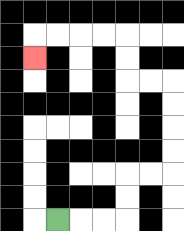{'start': '[2, 9]', 'end': '[1, 2]', 'path_directions': 'R,R,R,U,U,R,R,U,U,U,U,L,L,U,U,L,L,L,L,D', 'path_coordinates': '[[2, 9], [3, 9], [4, 9], [5, 9], [5, 8], [5, 7], [6, 7], [7, 7], [7, 6], [7, 5], [7, 4], [7, 3], [6, 3], [5, 3], [5, 2], [5, 1], [4, 1], [3, 1], [2, 1], [1, 1], [1, 2]]'}